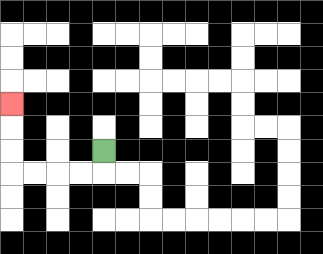{'start': '[4, 6]', 'end': '[0, 4]', 'path_directions': 'D,L,L,L,L,U,U,U', 'path_coordinates': '[[4, 6], [4, 7], [3, 7], [2, 7], [1, 7], [0, 7], [0, 6], [0, 5], [0, 4]]'}